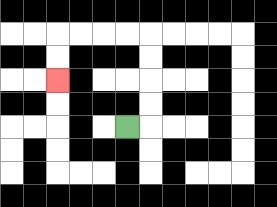{'start': '[5, 5]', 'end': '[2, 3]', 'path_directions': 'R,U,U,U,U,L,L,L,L,D,D', 'path_coordinates': '[[5, 5], [6, 5], [6, 4], [6, 3], [6, 2], [6, 1], [5, 1], [4, 1], [3, 1], [2, 1], [2, 2], [2, 3]]'}